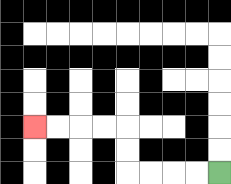{'start': '[9, 7]', 'end': '[1, 5]', 'path_directions': 'L,L,L,L,U,U,L,L,L,L', 'path_coordinates': '[[9, 7], [8, 7], [7, 7], [6, 7], [5, 7], [5, 6], [5, 5], [4, 5], [3, 5], [2, 5], [1, 5]]'}